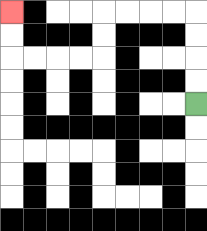{'start': '[8, 4]', 'end': '[0, 0]', 'path_directions': 'U,U,U,U,L,L,L,L,D,D,L,L,L,L,U,U', 'path_coordinates': '[[8, 4], [8, 3], [8, 2], [8, 1], [8, 0], [7, 0], [6, 0], [5, 0], [4, 0], [4, 1], [4, 2], [3, 2], [2, 2], [1, 2], [0, 2], [0, 1], [0, 0]]'}